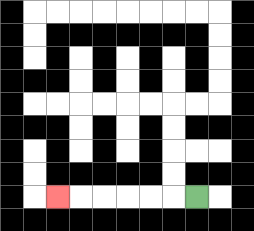{'start': '[8, 8]', 'end': '[2, 8]', 'path_directions': 'L,L,L,L,L,L', 'path_coordinates': '[[8, 8], [7, 8], [6, 8], [5, 8], [4, 8], [3, 8], [2, 8]]'}